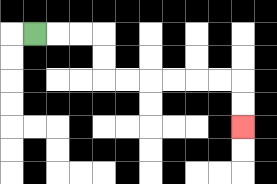{'start': '[1, 1]', 'end': '[10, 5]', 'path_directions': 'R,R,R,D,D,R,R,R,R,R,R,D,D', 'path_coordinates': '[[1, 1], [2, 1], [3, 1], [4, 1], [4, 2], [4, 3], [5, 3], [6, 3], [7, 3], [8, 3], [9, 3], [10, 3], [10, 4], [10, 5]]'}